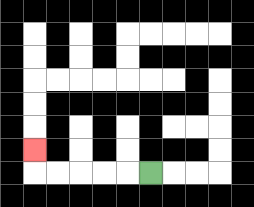{'start': '[6, 7]', 'end': '[1, 6]', 'path_directions': 'L,L,L,L,L,U', 'path_coordinates': '[[6, 7], [5, 7], [4, 7], [3, 7], [2, 7], [1, 7], [1, 6]]'}